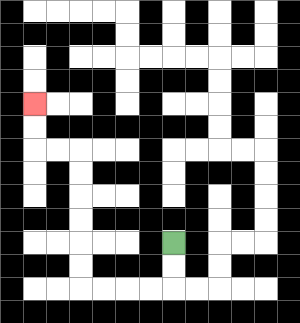{'start': '[7, 10]', 'end': '[1, 4]', 'path_directions': 'D,D,L,L,L,L,U,U,U,U,U,U,L,L,U,U', 'path_coordinates': '[[7, 10], [7, 11], [7, 12], [6, 12], [5, 12], [4, 12], [3, 12], [3, 11], [3, 10], [3, 9], [3, 8], [3, 7], [3, 6], [2, 6], [1, 6], [1, 5], [1, 4]]'}